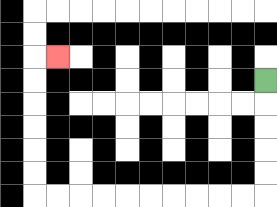{'start': '[11, 3]', 'end': '[2, 2]', 'path_directions': 'D,D,D,D,D,L,L,L,L,L,L,L,L,L,L,U,U,U,U,U,U,R', 'path_coordinates': '[[11, 3], [11, 4], [11, 5], [11, 6], [11, 7], [11, 8], [10, 8], [9, 8], [8, 8], [7, 8], [6, 8], [5, 8], [4, 8], [3, 8], [2, 8], [1, 8], [1, 7], [1, 6], [1, 5], [1, 4], [1, 3], [1, 2], [2, 2]]'}